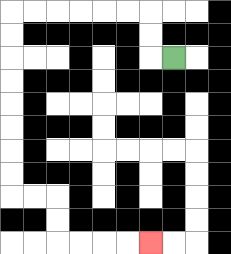{'start': '[7, 2]', 'end': '[6, 10]', 'path_directions': 'L,U,U,L,L,L,L,L,L,D,D,D,D,D,D,D,D,R,R,D,D,R,R,R,R', 'path_coordinates': '[[7, 2], [6, 2], [6, 1], [6, 0], [5, 0], [4, 0], [3, 0], [2, 0], [1, 0], [0, 0], [0, 1], [0, 2], [0, 3], [0, 4], [0, 5], [0, 6], [0, 7], [0, 8], [1, 8], [2, 8], [2, 9], [2, 10], [3, 10], [4, 10], [5, 10], [6, 10]]'}